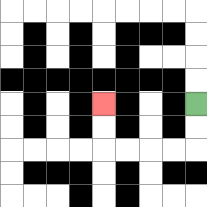{'start': '[8, 4]', 'end': '[4, 4]', 'path_directions': 'D,D,L,L,L,L,U,U', 'path_coordinates': '[[8, 4], [8, 5], [8, 6], [7, 6], [6, 6], [5, 6], [4, 6], [4, 5], [4, 4]]'}